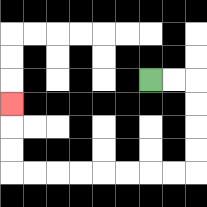{'start': '[6, 3]', 'end': '[0, 4]', 'path_directions': 'R,R,D,D,D,D,L,L,L,L,L,L,L,L,U,U,U', 'path_coordinates': '[[6, 3], [7, 3], [8, 3], [8, 4], [8, 5], [8, 6], [8, 7], [7, 7], [6, 7], [5, 7], [4, 7], [3, 7], [2, 7], [1, 7], [0, 7], [0, 6], [0, 5], [0, 4]]'}